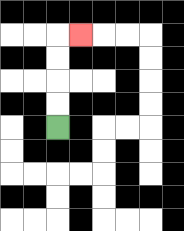{'start': '[2, 5]', 'end': '[3, 1]', 'path_directions': 'U,U,U,U,R', 'path_coordinates': '[[2, 5], [2, 4], [2, 3], [2, 2], [2, 1], [3, 1]]'}